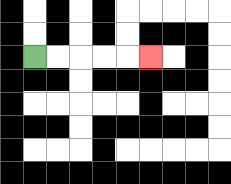{'start': '[1, 2]', 'end': '[6, 2]', 'path_directions': 'R,R,R,R,R', 'path_coordinates': '[[1, 2], [2, 2], [3, 2], [4, 2], [5, 2], [6, 2]]'}